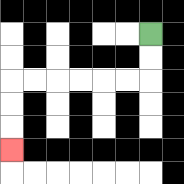{'start': '[6, 1]', 'end': '[0, 6]', 'path_directions': 'D,D,L,L,L,L,L,L,D,D,D', 'path_coordinates': '[[6, 1], [6, 2], [6, 3], [5, 3], [4, 3], [3, 3], [2, 3], [1, 3], [0, 3], [0, 4], [0, 5], [0, 6]]'}